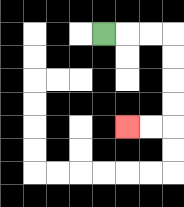{'start': '[4, 1]', 'end': '[5, 5]', 'path_directions': 'R,R,R,D,D,D,D,L,L', 'path_coordinates': '[[4, 1], [5, 1], [6, 1], [7, 1], [7, 2], [7, 3], [7, 4], [7, 5], [6, 5], [5, 5]]'}